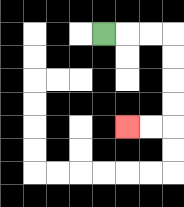{'start': '[4, 1]', 'end': '[5, 5]', 'path_directions': 'R,R,R,D,D,D,D,L,L', 'path_coordinates': '[[4, 1], [5, 1], [6, 1], [7, 1], [7, 2], [7, 3], [7, 4], [7, 5], [6, 5], [5, 5]]'}